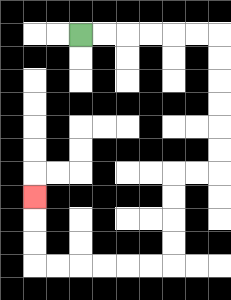{'start': '[3, 1]', 'end': '[1, 8]', 'path_directions': 'R,R,R,R,R,R,D,D,D,D,D,D,L,L,D,D,D,D,L,L,L,L,L,L,U,U,U', 'path_coordinates': '[[3, 1], [4, 1], [5, 1], [6, 1], [7, 1], [8, 1], [9, 1], [9, 2], [9, 3], [9, 4], [9, 5], [9, 6], [9, 7], [8, 7], [7, 7], [7, 8], [7, 9], [7, 10], [7, 11], [6, 11], [5, 11], [4, 11], [3, 11], [2, 11], [1, 11], [1, 10], [1, 9], [1, 8]]'}